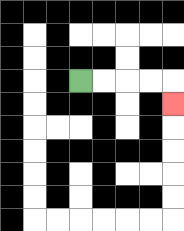{'start': '[3, 3]', 'end': '[7, 4]', 'path_directions': 'R,R,R,R,D', 'path_coordinates': '[[3, 3], [4, 3], [5, 3], [6, 3], [7, 3], [7, 4]]'}